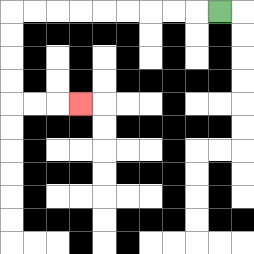{'start': '[9, 0]', 'end': '[3, 4]', 'path_directions': 'L,L,L,L,L,L,L,L,L,D,D,D,D,R,R,R', 'path_coordinates': '[[9, 0], [8, 0], [7, 0], [6, 0], [5, 0], [4, 0], [3, 0], [2, 0], [1, 0], [0, 0], [0, 1], [0, 2], [0, 3], [0, 4], [1, 4], [2, 4], [3, 4]]'}